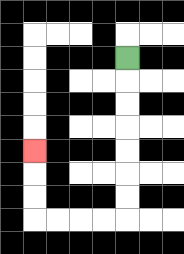{'start': '[5, 2]', 'end': '[1, 6]', 'path_directions': 'D,D,D,D,D,D,D,L,L,L,L,U,U,U', 'path_coordinates': '[[5, 2], [5, 3], [5, 4], [5, 5], [5, 6], [5, 7], [5, 8], [5, 9], [4, 9], [3, 9], [2, 9], [1, 9], [1, 8], [1, 7], [1, 6]]'}